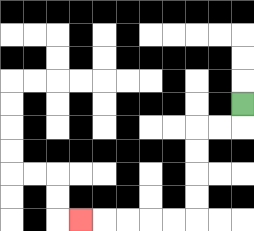{'start': '[10, 4]', 'end': '[3, 9]', 'path_directions': 'D,L,L,D,D,D,D,L,L,L,L,L', 'path_coordinates': '[[10, 4], [10, 5], [9, 5], [8, 5], [8, 6], [8, 7], [8, 8], [8, 9], [7, 9], [6, 9], [5, 9], [4, 9], [3, 9]]'}